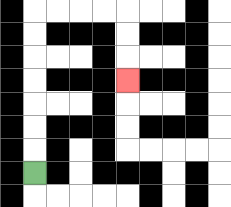{'start': '[1, 7]', 'end': '[5, 3]', 'path_directions': 'U,U,U,U,U,U,U,R,R,R,R,D,D,D', 'path_coordinates': '[[1, 7], [1, 6], [1, 5], [1, 4], [1, 3], [1, 2], [1, 1], [1, 0], [2, 0], [3, 0], [4, 0], [5, 0], [5, 1], [5, 2], [5, 3]]'}